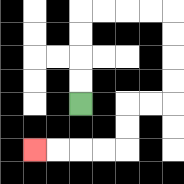{'start': '[3, 4]', 'end': '[1, 6]', 'path_directions': 'U,U,U,U,R,R,R,R,D,D,D,D,L,L,D,D,L,L,L,L', 'path_coordinates': '[[3, 4], [3, 3], [3, 2], [3, 1], [3, 0], [4, 0], [5, 0], [6, 0], [7, 0], [7, 1], [7, 2], [7, 3], [7, 4], [6, 4], [5, 4], [5, 5], [5, 6], [4, 6], [3, 6], [2, 6], [1, 6]]'}